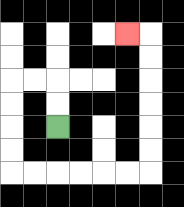{'start': '[2, 5]', 'end': '[5, 1]', 'path_directions': 'U,U,L,L,D,D,D,D,R,R,R,R,R,R,U,U,U,U,U,U,L', 'path_coordinates': '[[2, 5], [2, 4], [2, 3], [1, 3], [0, 3], [0, 4], [0, 5], [0, 6], [0, 7], [1, 7], [2, 7], [3, 7], [4, 7], [5, 7], [6, 7], [6, 6], [6, 5], [6, 4], [6, 3], [6, 2], [6, 1], [5, 1]]'}